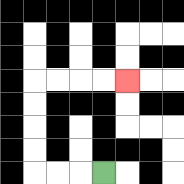{'start': '[4, 7]', 'end': '[5, 3]', 'path_directions': 'L,L,L,U,U,U,U,R,R,R,R', 'path_coordinates': '[[4, 7], [3, 7], [2, 7], [1, 7], [1, 6], [1, 5], [1, 4], [1, 3], [2, 3], [3, 3], [4, 3], [5, 3]]'}